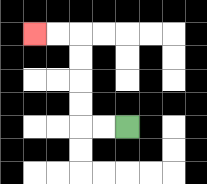{'start': '[5, 5]', 'end': '[1, 1]', 'path_directions': 'L,L,U,U,U,U,L,L', 'path_coordinates': '[[5, 5], [4, 5], [3, 5], [3, 4], [3, 3], [3, 2], [3, 1], [2, 1], [1, 1]]'}